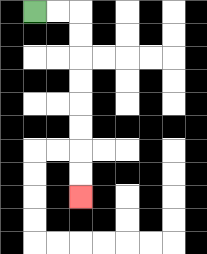{'start': '[1, 0]', 'end': '[3, 8]', 'path_directions': 'R,R,D,D,D,D,D,D,D,D', 'path_coordinates': '[[1, 0], [2, 0], [3, 0], [3, 1], [3, 2], [3, 3], [3, 4], [3, 5], [3, 6], [3, 7], [3, 8]]'}